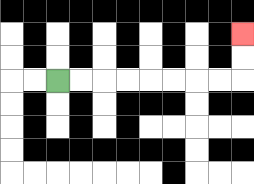{'start': '[2, 3]', 'end': '[10, 1]', 'path_directions': 'R,R,R,R,R,R,R,R,U,U', 'path_coordinates': '[[2, 3], [3, 3], [4, 3], [5, 3], [6, 3], [7, 3], [8, 3], [9, 3], [10, 3], [10, 2], [10, 1]]'}